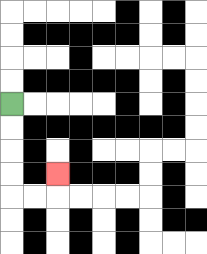{'start': '[0, 4]', 'end': '[2, 7]', 'path_directions': 'D,D,D,D,R,R,U', 'path_coordinates': '[[0, 4], [0, 5], [0, 6], [0, 7], [0, 8], [1, 8], [2, 8], [2, 7]]'}